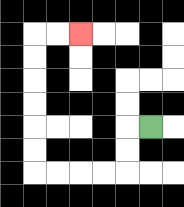{'start': '[6, 5]', 'end': '[3, 1]', 'path_directions': 'L,D,D,L,L,L,L,U,U,U,U,U,U,R,R', 'path_coordinates': '[[6, 5], [5, 5], [5, 6], [5, 7], [4, 7], [3, 7], [2, 7], [1, 7], [1, 6], [1, 5], [1, 4], [1, 3], [1, 2], [1, 1], [2, 1], [3, 1]]'}